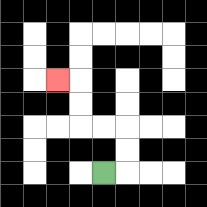{'start': '[4, 7]', 'end': '[2, 3]', 'path_directions': 'R,U,U,L,L,U,U,L', 'path_coordinates': '[[4, 7], [5, 7], [5, 6], [5, 5], [4, 5], [3, 5], [3, 4], [3, 3], [2, 3]]'}